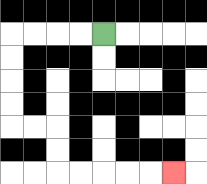{'start': '[4, 1]', 'end': '[7, 7]', 'path_directions': 'L,L,L,L,D,D,D,D,R,R,D,D,R,R,R,R,R', 'path_coordinates': '[[4, 1], [3, 1], [2, 1], [1, 1], [0, 1], [0, 2], [0, 3], [0, 4], [0, 5], [1, 5], [2, 5], [2, 6], [2, 7], [3, 7], [4, 7], [5, 7], [6, 7], [7, 7]]'}